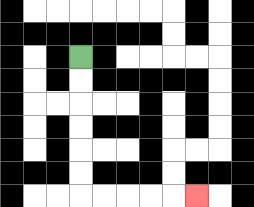{'start': '[3, 2]', 'end': '[8, 8]', 'path_directions': 'D,D,D,D,D,D,R,R,R,R,R', 'path_coordinates': '[[3, 2], [3, 3], [3, 4], [3, 5], [3, 6], [3, 7], [3, 8], [4, 8], [5, 8], [6, 8], [7, 8], [8, 8]]'}